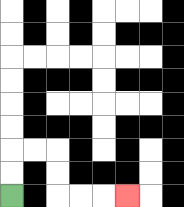{'start': '[0, 8]', 'end': '[5, 8]', 'path_directions': 'U,U,R,R,D,D,R,R,R', 'path_coordinates': '[[0, 8], [0, 7], [0, 6], [1, 6], [2, 6], [2, 7], [2, 8], [3, 8], [4, 8], [5, 8]]'}